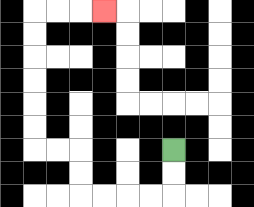{'start': '[7, 6]', 'end': '[4, 0]', 'path_directions': 'D,D,L,L,L,L,U,U,L,L,U,U,U,U,U,U,R,R,R', 'path_coordinates': '[[7, 6], [7, 7], [7, 8], [6, 8], [5, 8], [4, 8], [3, 8], [3, 7], [3, 6], [2, 6], [1, 6], [1, 5], [1, 4], [1, 3], [1, 2], [1, 1], [1, 0], [2, 0], [3, 0], [4, 0]]'}